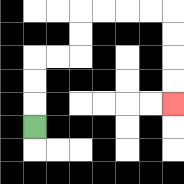{'start': '[1, 5]', 'end': '[7, 4]', 'path_directions': 'U,U,U,R,R,U,U,R,R,R,R,D,D,D,D', 'path_coordinates': '[[1, 5], [1, 4], [1, 3], [1, 2], [2, 2], [3, 2], [3, 1], [3, 0], [4, 0], [5, 0], [6, 0], [7, 0], [7, 1], [7, 2], [7, 3], [7, 4]]'}